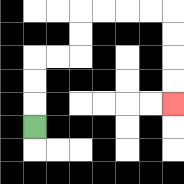{'start': '[1, 5]', 'end': '[7, 4]', 'path_directions': 'U,U,U,R,R,U,U,R,R,R,R,D,D,D,D', 'path_coordinates': '[[1, 5], [1, 4], [1, 3], [1, 2], [2, 2], [3, 2], [3, 1], [3, 0], [4, 0], [5, 0], [6, 0], [7, 0], [7, 1], [7, 2], [7, 3], [7, 4]]'}